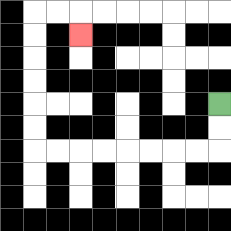{'start': '[9, 4]', 'end': '[3, 1]', 'path_directions': 'D,D,L,L,L,L,L,L,L,L,U,U,U,U,U,U,R,R,D', 'path_coordinates': '[[9, 4], [9, 5], [9, 6], [8, 6], [7, 6], [6, 6], [5, 6], [4, 6], [3, 6], [2, 6], [1, 6], [1, 5], [1, 4], [1, 3], [1, 2], [1, 1], [1, 0], [2, 0], [3, 0], [3, 1]]'}